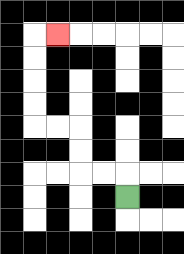{'start': '[5, 8]', 'end': '[2, 1]', 'path_directions': 'U,L,L,U,U,L,L,U,U,U,U,R', 'path_coordinates': '[[5, 8], [5, 7], [4, 7], [3, 7], [3, 6], [3, 5], [2, 5], [1, 5], [1, 4], [1, 3], [1, 2], [1, 1], [2, 1]]'}